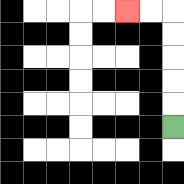{'start': '[7, 5]', 'end': '[5, 0]', 'path_directions': 'U,U,U,U,U,L,L', 'path_coordinates': '[[7, 5], [7, 4], [7, 3], [7, 2], [7, 1], [7, 0], [6, 0], [5, 0]]'}